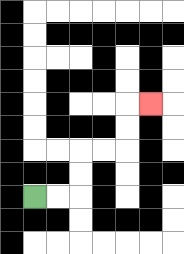{'start': '[1, 8]', 'end': '[6, 4]', 'path_directions': 'R,R,U,U,R,R,U,U,R', 'path_coordinates': '[[1, 8], [2, 8], [3, 8], [3, 7], [3, 6], [4, 6], [5, 6], [5, 5], [5, 4], [6, 4]]'}